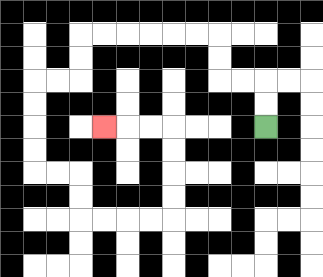{'start': '[11, 5]', 'end': '[4, 5]', 'path_directions': 'U,U,L,L,U,U,L,L,L,L,L,L,D,D,L,L,D,D,D,D,R,R,D,D,R,R,R,R,U,U,U,U,L,L,L', 'path_coordinates': '[[11, 5], [11, 4], [11, 3], [10, 3], [9, 3], [9, 2], [9, 1], [8, 1], [7, 1], [6, 1], [5, 1], [4, 1], [3, 1], [3, 2], [3, 3], [2, 3], [1, 3], [1, 4], [1, 5], [1, 6], [1, 7], [2, 7], [3, 7], [3, 8], [3, 9], [4, 9], [5, 9], [6, 9], [7, 9], [7, 8], [7, 7], [7, 6], [7, 5], [6, 5], [5, 5], [4, 5]]'}